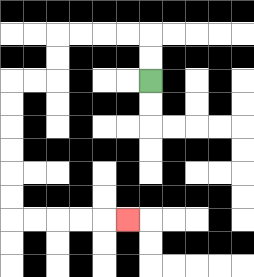{'start': '[6, 3]', 'end': '[5, 9]', 'path_directions': 'U,U,L,L,L,L,D,D,L,L,D,D,D,D,D,D,R,R,R,R,R', 'path_coordinates': '[[6, 3], [6, 2], [6, 1], [5, 1], [4, 1], [3, 1], [2, 1], [2, 2], [2, 3], [1, 3], [0, 3], [0, 4], [0, 5], [0, 6], [0, 7], [0, 8], [0, 9], [1, 9], [2, 9], [3, 9], [4, 9], [5, 9]]'}